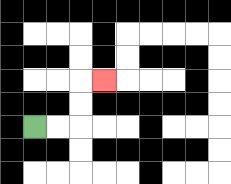{'start': '[1, 5]', 'end': '[4, 3]', 'path_directions': 'R,R,U,U,R', 'path_coordinates': '[[1, 5], [2, 5], [3, 5], [3, 4], [3, 3], [4, 3]]'}